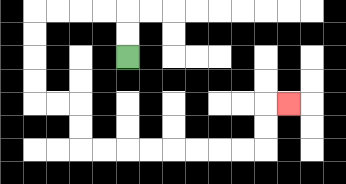{'start': '[5, 2]', 'end': '[12, 4]', 'path_directions': 'U,U,L,L,L,L,D,D,D,D,R,R,D,D,R,R,R,R,R,R,R,R,U,U,R', 'path_coordinates': '[[5, 2], [5, 1], [5, 0], [4, 0], [3, 0], [2, 0], [1, 0], [1, 1], [1, 2], [1, 3], [1, 4], [2, 4], [3, 4], [3, 5], [3, 6], [4, 6], [5, 6], [6, 6], [7, 6], [8, 6], [9, 6], [10, 6], [11, 6], [11, 5], [11, 4], [12, 4]]'}